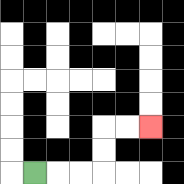{'start': '[1, 7]', 'end': '[6, 5]', 'path_directions': 'R,R,R,U,U,R,R', 'path_coordinates': '[[1, 7], [2, 7], [3, 7], [4, 7], [4, 6], [4, 5], [5, 5], [6, 5]]'}